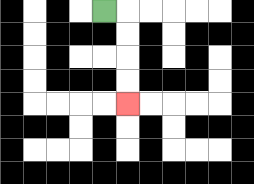{'start': '[4, 0]', 'end': '[5, 4]', 'path_directions': 'R,D,D,D,D', 'path_coordinates': '[[4, 0], [5, 0], [5, 1], [5, 2], [5, 3], [5, 4]]'}